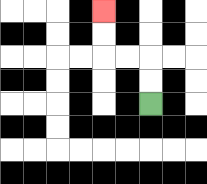{'start': '[6, 4]', 'end': '[4, 0]', 'path_directions': 'U,U,L,L,U,U', 'path_coordinates': '[[6, 4], [6, 3], [6, 2], [5, 2], [4, 2], [4, 1], [4, 0]]'}